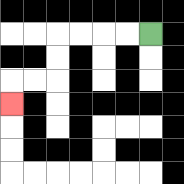{'start': '[6, 1]', 'end': '[0, 4]', 'path_directions': 'L,L,L,L,D,D,L,L,D', 'path_coordinates': '[[6, 1], [5, 1], [4, 1], [3, 1], [2, 1], [2, 2], [2, 3], [1, 3], [0, 3], [0, 4]]'}